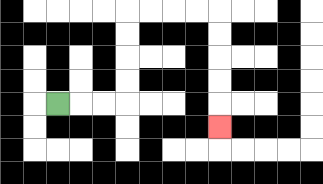{'start': '[2, 4]', 'end': '[9, 5]', 'path_directions': 'R,R,R,U,U,U,U,R,R,R,R,D,D,D,D,D', 'path_coordinates': '[[2, 4], [3, 4], [4, 4], [5, 4], [5, 3], [5, 2], [5, 1], [5, 0], [6, 0], [7, 0], [8, 0], [9, 0], [9, 1], [9, 2], [9, 3], [9, 4], [9, 5]]'}